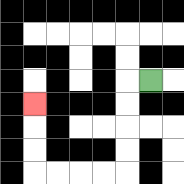{'start': '[6, 3]', 'end': '[1, 4]', 'path_directions': 'L,D,D,D,D,L,L,L,L,U,U,U', 'path_coordinates': '[[6, 3], [5, 3], [5, 4], [5, 5], [5, 6], [5, 7], [4, 7], [3, 7], [2, 7], [1, 7], [1, 6], [1, 5], [1, 4]]'}